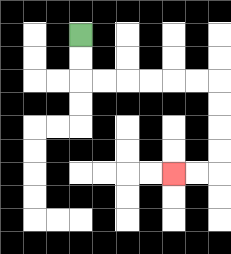{'start': '[3, 1]', 'end': '[7, 7]', 'path_directions': 'D,D,R,R,R,R,R,R,D,D,D,D,L,L', 'path_coordinates': '[[3, 1], [3, 2], [3, 3], [4, 3], [5, 3], [6, 3], [7, 3], [8, 3], [9, 3], [9, 4], [9, 5], [9, 6], [9, 7], [8, 7], [7, 7]]'}